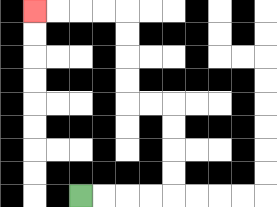{'start': '[3, 8]', 'end': '[1, 0]', 'path_directions': 'R,R,R,R,U,U,U,U,L,L,U,U,U,U,L,L,L,L', 'path_coordinates': '[[3, 8], [4, 8], [5, 8], [6, 8], [7, 8], [7, 7], [7, 6], [7, 5], [7, 4], [6, 4], [5, 4], [5, 3], [5, 2], [5, 1], [5, 0], [4, 0], [3, 0], [2, 0], [1, 0]]'}